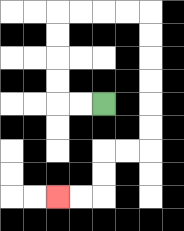{'start': '[4, 4]', 'end': '[2, 8]', 'path_directions': 'L,L,U,U,U,U,R,R,R,R,D,D,D,D,D,D,L,L,D,D,L,L', 'path_coordinates': '[[4, 4], [3, 4], [2, 4], [2, 3], [2, 2], [2, 1], [2, 0], [3, 0], [4, 0], [5, 0], [6, 0], [6, 1], [6, 2], [6, 3], [6, 4], [6, 5], [6, 6], [5, 6], [4, 6], [4, 7], [4, 8], [3, 8], [2, 8]]'}